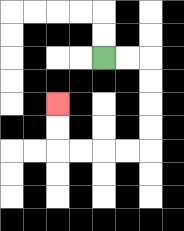{'start': '[4, 2]', 'end': '[2, 4]', 'path_directions': 'R,R,D,D,D,D,L,L,L,L,U,U', 'path_coordinates': '[[4, 2], [5, 2], [6, 2], [6, 3], [6, 4], [6, 5], [6, 6], [5, 6], [4, 6], [3, 6], [2, 6], [2, 5], [2, 4]]'}